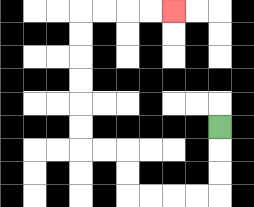{'start': '[9, 5]', 'end': '[7, 0]', 'path_directions': 'D,D,D,L,L,L,L,U,U,L,L,U,U,U,U,U,U,R,R,R,R', 'path_coordinates': '[[9, 5], [9, 6], [9, 7], [9, 8], [8, 8], [7, 8], [6, 8], [5, 8], [5, 7], [5, 6], [4, 6], [3, 6], [3, 5], [3, 4], [3, 3], [3, 2], [3, 1], [3, 0], [4, 0], [5, 0], [6, 0], [7, 0]]'}